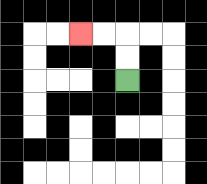{'start': '[5, 3]', 'end': '[3, 1]', 'path_directions': 'U,U,L,L', 'path_coordinates': '[[5, 3], [5, 2], [5, 1], [4, 1], [3, 1]]'}